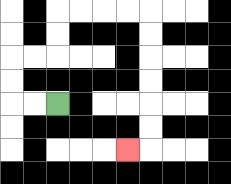{'start': '[2, 4]', 'end': '[5, 6]', 'path_directions': 'L,L,U,U,R,R,U,U,R,R,R,R,D,D,D,D,D,D,L', 'path_coordinates': '[[2, 4], [1, 4], [0, 4], [0, 3], [0, 2], [1, 2], [2, 2], [2, 1], [2, 0], [3, 0], [4, 0], [5, 0], [6, 0], [6, 1], [6, 2], [6, 3], [6, 4], [6, 5], [6, 6], [5, 6]]'}